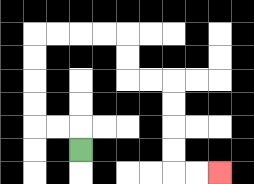{'start': '[3, 6]', 'end': '[9, 7]', 'path_directions': 'U,L,L,U,U,U,U,R,R,R,R,D,D,R,R,D,D,D,D,R,R', 'path_coordinates': '[[3, 6], [3, 5], [2, 5], [1, 5], [1, 4], [1, 3], [1, 2], [1, 1], [2, 1], [3, 1], [4, 1], [5, 1], [5, 2], [5, 3], [6, 3], [7, 3], [7, 4], [7, 5], [7, 6], [7, 7], [8, 7], [9, 7]]'}